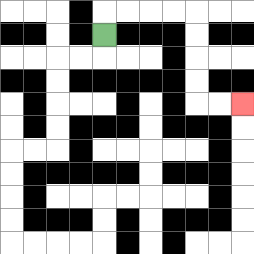{'start': '[4, 1]', 'end': '[10, 4]', 'path_directions': 'U,R,R,R,R,D,D,D,D,R,R', 'path_coordinates': '[[4, 1], [4, 0], [5, 0], [6, 0], [7, 0], [8, 0], [8, 1], [8, 2], [8, 3], [8, 4], [9, 4], [10, 4]]'}